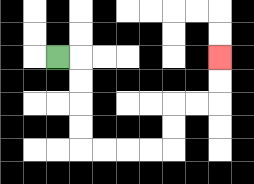{'start': '[2, 2]', 'end': '[9, 2]', 'path_directions': 'R,D,D,D,D,R,R,R,R,U,U,R,R,U,U', 'path_coordinates': '[[2, 2], [3, 2], [3, 3], [3, 4], [3, 5], [3, 6], [4, 6], [5, 6], [6, 6], [7, 6], [7, 5], [7, 4], [8, 4], [9, 4], [9, 3], [9, 2]]'}